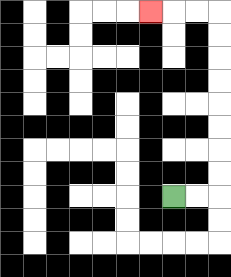{'start': '[7, 8]', 'end': '[6, 0]', 'path_directions': 'R,R,U,U,U,U,U,U,U,U,L,L,L', 'path_coordinates': '[[7, 8], [8, 8], [9, 8], [9, 7], [9, 6], [9, 5], [9, 4], [9, 3], [9, 2], [9, 1], [9, 0], [8, 0], [7, 0], [6, 0]]'}